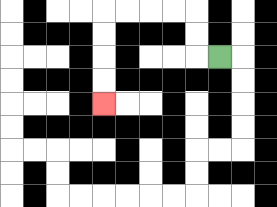{'start': '[9, 2]', 'end': '[4, 4]', 'path_directions': 'L,U,U,L,L,L,L,D,D,D,D', 'path_coordinates': '[[9, 2], [8, 2], [8, 1], [8, 0], [7, 0], [6, 0], [5, 0], [4, 0], [4, 1], [4, 2], [4, 3], [4, 4]]'}